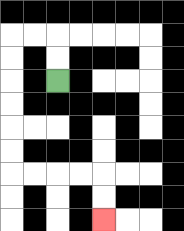{'start': '[2, 3]', 'end': '[4, 9]', 'path_directions': 'U,U,L,L,D,D,D,D,D,D,R,R,R,R,D,D', 'path_coordinates': '[[2, 3], [2, 2], [2, 1], [1, 1], [0, 1], [0, 2], [0, 3], [0, 4], [0, 5], [0, 6], [0, 7], [1, 7], [2, 7], [3, 7], [4, 7], [4, 8], [4, 9]]'}